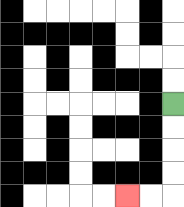{'start': '[7, 4]', 'end': '[5, 8]', 'path_directions': 'D,D,D,D,L,L', 'path_coordinates': '[[7, 4], [7, 5], [7, 6], [7, 7], [7, 8], [6, 8], [5, 8]]'}